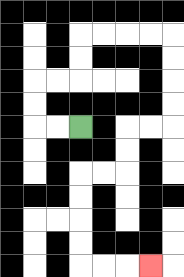{'start': '[3, 5]', 'end': '[6, 11]', 'path_directions': 'L,L,U,U,R,R,U,U,R,R,R,R,D,D,D,D,L,L,D,D,L,L,D,D,D,D,R,R,R', 'path_coordinates': '[[3, 5], [2, 5], [1, 5], [1, 4], [1, 3], [2, 3], [3, 3], [3, 2], [3, 1], [4, 1], [5, 1], [6, 1], [7, 1], [7, 2], [7, 3], [7, 4], [7, 5], [6, 5], [5, 5], [5, 6], [5, 7], [4, 7], [3, 7], [3, 8], [3, 9], [3, 10], [3, 11], [4, 11], [5, 11], [6, 11]]'}